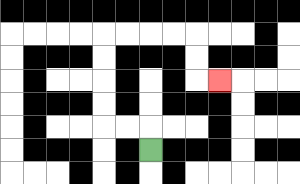{'start': '[6, 6]', 'end': '[9, 3]', 'path_directions': 'U,L,L,U,U,U,U,R,R,R,R,D,D,R', 'path_coordinates': '[[6, 6], [6, 5], [5, 5], [4, 5], [4, 4], [4, 3], [4, 2], [4, 1], [5, 1], [6, 1], [7, 1], [8, 1], [8, 2], [8, 3], [9, 3]]'}